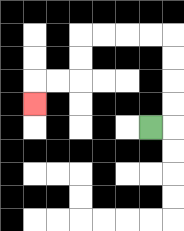{'start': '[6, 5]', 'end': '[1, 4]', 'path_directions': 'R,U,U,U,U,L,L,L,L,D,D,L,L,D', 'path_coordinates': '[[6, 5], [7, 5], [7, 4], [7, 3], [7, 2], [7, 1], [6, 1], [5, 1], [4, 1], [3, 1], [3, 2], [3, 3], [2, 3], [1, 3], [1, 4]]'}